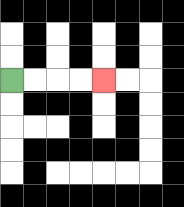{'start': '[0, 3]', 'end': '[4, 3]', 'path_directions': 'R,R,R,R', 'path_coordinates': '[[0, 3], [1, 3], [2, 3], [3, 3], [4, 3]]'}